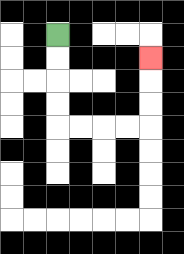{'start': '[2, 1]', 'end': '[6, 2]', 'path_directions': 'D,D,D,D,R,R,R,R,U,U,U', 'path_coordinates': '[[2, 1], [2, 2], [2, 3], [2, 4], [2, 5], [3, 5], [4, 5], [5, 5], [6, 5], [6, 4], [6, 3], [6, 2]]'}